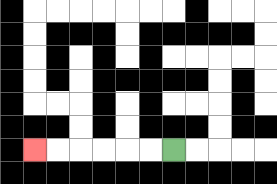{'start': '[7, 6]', 'end': '[1, 6]', 'path_directions': 'L,L,L,L,L,L', 'path_coordinates': '[[7, 6], [6, 6], [5, 6], [4, 6], [3, 6], [2, 6], [1, 6]]'}